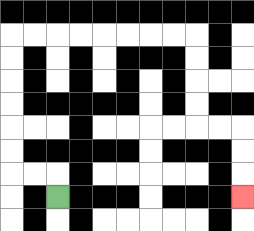{'start': '[2, 8]', 'end': '[10, 8]', 'path_directions': 'U,L,L,U,U,U,U,U,U,R,R,R,R,R,R,R,R,D,D,D,D,R,R,D,D,D', 'path_coordinates': '[[2, 8], [2, 7], [1, 7], [0, 7], [0, 6], [0, 5], [0, 4], [0, 3], [0, 2], [0, 1], [1, 1], [2, 1], [3, 1], [4, 1], [5, 1], [6, 1], [7, 1], [8, 1], [8, 2], [8, 3], [8, 4], [8, 5], [9, 5], [10, 5], [10, 6], [10, 7], [10, 8]]'}